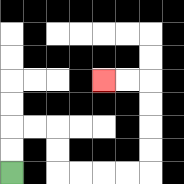{'start': '[0, 7]', 'end': '[4, 3]', 'path_directions': 'U,U,R,R,D,D,R,R,R,R,U,U,U,U,L,L', 'path_coordinates': '[[0, 7], [0, 6], [0, 5], [1, 5], [2, 5], [2, 6], [2, 7], [3, 7], [4, 7], [5, 7], [6, 7], [6, 6], [6, 5], [6, 4], [6, 3], [5, 3], [4, 3]]'}